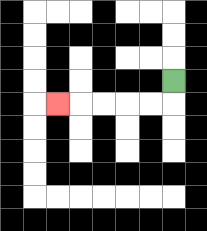{'start': '[7, 3]', 'end': '[2, 4]', 'path_directions': 'D,L,L,L,L,L', 'path_coordinates': '[[7, 3], [7, 4], [6, 4], [5, 4], [4, 4], [3, 4], [2, 4]]'}